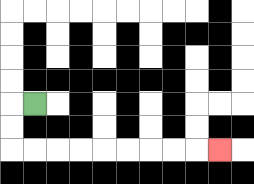{'start': '[1, 4]', 'end': '[9, 6]', 'path_directions': 'L,D,D,R,R,R,R,R,R,R,R,R', 'path_coordinates': '[[1, 4], [0, 4], [0, 5], [0, 6], [1, 6], [2, 6], [3, 6], [4, 6], [5, 6], [6, 6], [7, 6], [8, 6], [9, 6]]'}